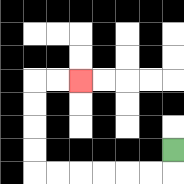{'start': '[7, 6]', 'end': '[3, 3]', 'path_directions': 'D,L,L,L,L,L,L,U,U,U,U,R,R', 'path_coordinates': '[[7, 6], [7, 7], [6, 7], [5, 7], [4, 7], [3, 7], [2, 7], [1, 7], [1, 6], [1, 5], [1, 4], [1, 3], [2, 3], [3, 3]]'}